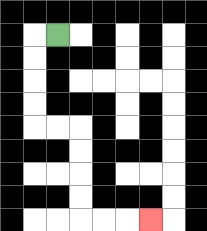{'start': '[2, 1]', 'end': '[6, 9]', 'path_directions': 'L,D,D,D,D,R,R,D,D,D,D,R,R,R', 'path_coordinates': '[[2, 1], [1, 1], [1, 2], [1, 3], [1, 4], [1, 5], [2, 5], [3, 5], [3, 6], [3, 7], [3, 8], [3, 9], [4, 9], [5, 9], [6, 9]]'}